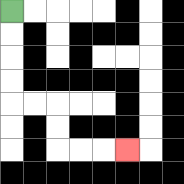{'start': '[0, 0]', 'end': '[5, 6]', 'path_directions': 'D,D,D,D,R,R,D,D,R,R,R', 'path_coordinates': '[[0, 0], [0, 1], [0, 2], [0, 3], [0, 4], [1, 4], [2, 4], [2, 5], [2, 6], [3, 6], [4, 6], [5, 6]]'}